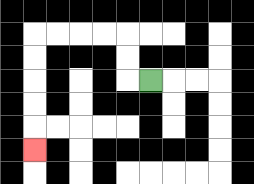{'start': '[6, 3]', 'end': '[1, 6]', 'path_directions': 'L,U,U,L,L,L,L,D,D,D,D,D', 'path_coordinates': '[[6, 3], [5, 3], [5, 2], [5, 1], [4, 1], [3, 1], [2, 1], [1, 1], [1, 2], [1, 3], [1, 4], [1, 5], [1, 6]]'}